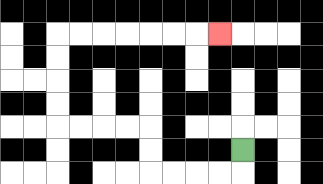{'start': '[10, 6]', 'end': '[9, 1]', 'path_directions': 'D,L,L,L,L,U,U,L,L,L,L,U,U,U,U,R,R,R,R,R,R,R', 'path_coordinates': '[[10, 6], [10, 7], [9, 7], [8, 7], [7, 7], [6, 7], [6, 6], [6, 5], [5, 5], [4, 5], [3, 5], [2, 5], [2, 4], [2, 3], [2, 2], [2, 1], [3, 1], [4, 1], [5, 1], [6, 1], [7, 1], [8, 1], [9, 1]]'}